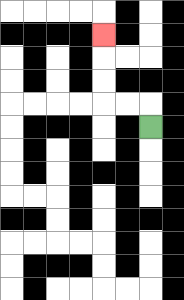{'start': '[6, 5]', 'end': '[4, 1]', 'path_directions': 'U,L,L,U,U,U', 'path_coordinates': '[[6, 5], [6, 4], [5, 4], [4, 4], [4, 3], [4, 2], [4, 1]]'}